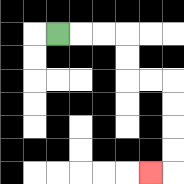{'start': '[2, 1]', 'end': '[6, 7]', 'path_directions': 'R,R,R,D,D,R,R,D,D,D,D,L', 'path_coordinates': '[[2, 1], [3, 1], [4, 1], [5, 1], [5, 2], [5, 3], [6, 3], [7, 3], [7, 4], [7, 5], [7, 6], [7, 7], [6, 7]]'}